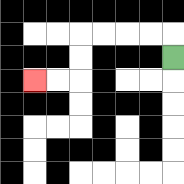{'start': '[7, 2]', 'end': '[1, 3]', 'path_directions': 'U,L,L,L,L,D,D,L,L', 'path_coordinates': '[[7, 2], [7, 1], [6, 1], [5, 1], [4, 1], [3, 1], [3, 2], [3, 3], [2, 3], [1, 3]]'}